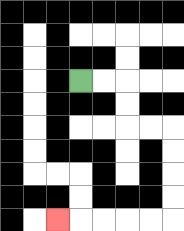{'start': '[3, 3]', 'end': '[2, 9]', 'path_directions': 'R,R,D,D,R,R,D,D,D,D,L,L,L,L,L', 'path_coordinates': '[[3, 3], [4, 3], [5, 3], [5, 4], [5, 5], [6, 5], [7, 5], [7, 6], [7, 7], [7, 8], [7, 9], [6, 9], [5, 9], [4, 9], [3, 9], [2, 9]]'}